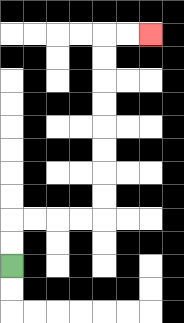{'start': '[0, 11]', 'end': '[6, 1]', 'path_directions': 'U,U,R,R,R,R,U,U,U,U,U,U,U,U,R,R', 'path_coordinates': '[[0, 11], [0, 10], [0, 9], [1, 9], [2, 9], [3, 9], [4, 9], [4, 8], [4, 7], [4, 6], [4, 5], [4, 4], [4, 3], [4, 2], [4, 1], [5, 1], [6, 1]]'}